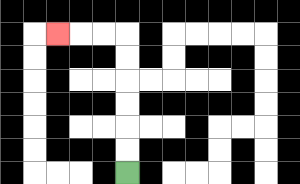{'start': '[5, 7]', 'end': '[2, 1]', 'path_directions': 'U,U,U,U,U,U,L,L,L', 'path_coordinates': '[[5, 7], [5, 6], [5, 5], [5, 4], [5, 3], [5, 2], [5, 1], [4, 1], [3, 1], [2, 1]]'}